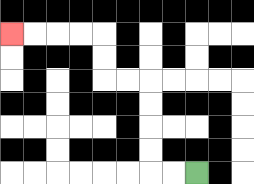{'start': '[8, 7]', 'end': '[0, 1]', 'path_directions': 'L,L,U,U,U,U,L,L,U,U,L,L,L,L', 'path_coordinates': '[[8, 7], [7, 7], [6, 7], [6, 6], [6, 5], [6, 4], [6, 3], [5, 3], [4, 3], [4, 2], [4, 1], [3, 1], [2, 1], [1, 1], [0, 1]]'}